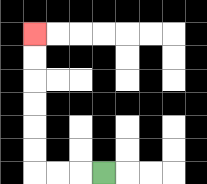{'start': '[4, 7]', 'end': '[1, 1]', 'path_directions': 'L,L,L,U,U,U,U,U,U', 'path_coordinates': '[[4, 7], [3, 7], [2, 7], [1, 7], [1, 6], [1, 5], [1, 4], [1, 3], [1, 2], [1, 1]]'}